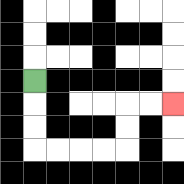{'start': '[1, 3]', 'end': '[7, 4]', 'path_directions': 'D,D,D,R,R,R,R,U,U,R,R', 'path_coordinates': '[[1, 3], [1, 4], [1, 5], [1, 6], [2, 6], [3, 6], [4, 6], [5, 6], [5, 5], [5, 4], [6, 4], [7, 4]]'}